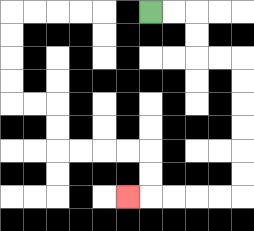{'start': '[6, 0]', 'end': '[5, 8]', 'path_directions': 'R,R,D,D,R,R,D,D,D,D,D,D,L,L,L,L,L', 'path_coordinates': '[[6, 0], [7, 0], [8, 0], [8, 1], [8, 2], [9, 2], [10, 2], [10, 3], [10, 4], [10, 5], [10, 6], [10, 7], [10, 8], [9, 8], [8, 8], [7, 8], [6, 8], [5, 8]]'}